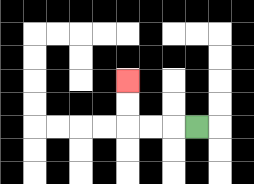{'start': '[8, 5]', 'end': '[5, 3]', 'path_directions': 'L,L,L,U,U', 'path_coordinates': '[[8, 5], [7, 5], [6, 5], [5, 5], [5, 4], [5, 3]]'}